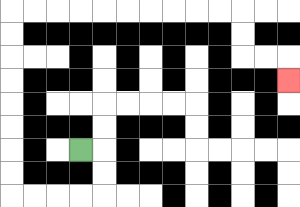{'start': '[3, 6]', 'end': '[12, 3]', 'path_directions': 'R,D,D,L,L,L,L,U,U,U,U,U,U,U,U,R,R,R,R,R,R,R,R,R,R,D,D,R,R,D', 'path_coordinates': '[[3, 6], [4, 6], [4, 7], [4, 8], [3, 8], [2, 8], [1, 8], [0, 8], [0, 7], [0, 6], [0, 5], [0, 4], [0, 3], [0, 2], [0, 1], [0, 0], [1, 0], [2, 0], [3, 0], [4, 0], [5, 0], [6, 0], [7, 0], [8, 0], [9, 0], [10, 0], [10, 1], [10, 2], [11, 2], [12, 2], [12, 3]]'}